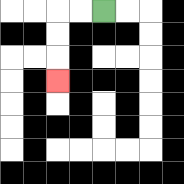{'start': '[4, 0]', 'end': '[2, 3]', 'path_directions': 'L,L,D,D,D', 'path_coordinates': '[[4, 0], [3, 0], [2, 0], [2, 1], [2, 2], [2, 3]]'}